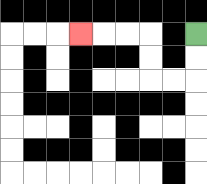{'start': '[8, 1]', 'end': '[3, 1]', 'path_directions': 'D,D,L,L,U,U,L,L,L', 'path_coordinates': '[[8, 1], [8, 2], [8, 3], [7, 3], [6, 3], [6, 2], [6, 1], [5, 1], [4, 1], [3, 1]]'}